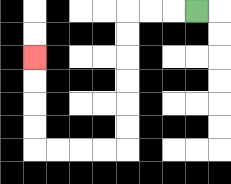{'start': '[8, 0]', 'end': '[1, 2]', 'path_directions': 'L,L,L,D,D,D,D,D,D,L,L,L,L,U,U,U,U', 'path_coordinates': '[[8, 0], [7, 0], [6, 0], [5, 0], [5, 1], [5, 2], [5, 3], [5, 4], [5, 5], [5, 6], [4, 6], [3, 6], [2, 6], [1, 6], [1, 5], [1, 4], [1, 3], [1, 2]]'}